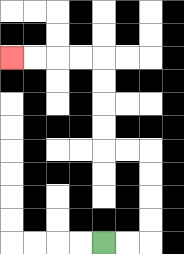{'start': '[4, 10]', 'end': '[0, 2]', 'path_directions': 'R,R,U,U,U,U,L,L,U,U,U,U,L,L,L,L', 'path_coordinates': '[[4, 10], [5, 10], [6, 10], [6, 9], [6, 8], [6, 7], [6, 6], [5, 6], [4, 6], [4, 5], [4, 4], [4, 3], [4, 2], [3, 2], [2, 2], [1, 2], [0, 2]]'}